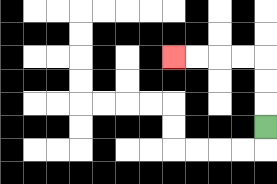{'start': '[11, 5]', 'end': '[7, 2]', 'path_directions': 'U,U,U,L,L,L,L', 'path_coordinates': '[[11, 5], [11, 4], [11, 3], [11, 2], [10, 2], [9, 2], [8, 2], [7, 2]]'}